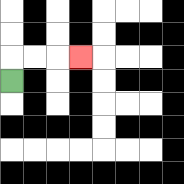{'start': '[0, 3]', 'end': '[3, 2]', 'path_directions': 'U,R,R,R', 'path_coordinates': '[[0, 3], [0, 2], [1, 2], [2, 2], [3, 2]]'}